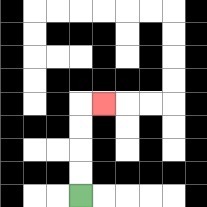{'start': '[3, 8]', 'end': '[4, 4]', 'path_directions': 'U,U,U,U,R', 'path_coordinates': '[[3, 8], [3, 7], [3, 6], [3, 5], [3, 4], [4, 4]]'}